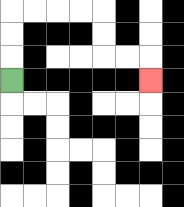{'start': '[0, 3]', 'end': '[6, 3]', 'path_directions': 'U,U,U,R,R,R,R,D,D,R,R,D', 'path_coordinates': '[[0, 3], [0, 2], [0, 1], [0, 0], [1, 0], [2, 0], [3, 0], [4, 0], [4, 1], [4, 2], [5, 2], [6, 2], [6, 3]]'}